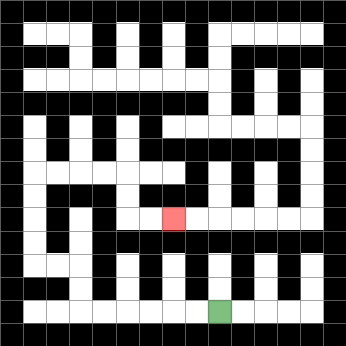{'start': '[9, 13]', 'end': '[7, 9]', 'path_directions': 'L,L,L,L,L,L,U,U,L,L,U,U,U,U,R,R,R,R,D,D,R,R', 'path_coordinates': '[[9, 13], [8, 13], [7, 13], [6, 13], [5, 13], [4, 13], [3, 13], [3, 12], [3, 11], [2, 11], [1, 11], [1, 10], [1, 9], [1, 8], [1, 7], [2, 7], [3, 7], [4, 7], [5, 7], [5, 8], [5, 9], [6, 9], [7, 9]]'}